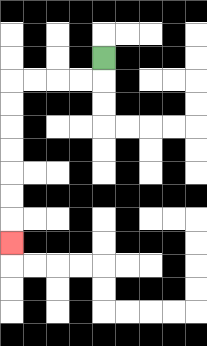{'start': '[4, 2]', 'end': '[0, 10]', 'path_directions': 'D,L,L,L,L,D,D,D,D,D,D,D', 'path_coordinates': '[[4, 2], [4, 3], [3, 3], [2, 3], [1, 3], [0, 3], [0, 4], [0, 5], [0, 6], [0, 7], [0, 8], [0, 9], [0, 10]]'}